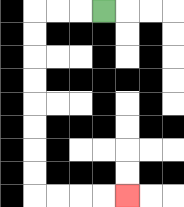{'start': '[4, 0]', 'end': '[5, 8]', 'path_directions': 'L,L,L,D,D,D,D,D,D,D,D,R,R,R,R', 'path_coordinates': '[[4, 0], [3, 0], [2, 0], [1, 0], [1, 1], [1, 2], [1, 3], [1, 4], [1, 5], [1, 6], [1, 7], [1, 8], [2, 8], [3, 8], [4, 8], [5, 8]]'}